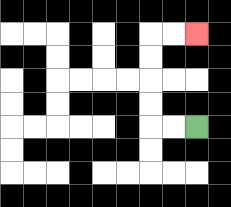{'start': '[8, 5]', 'end': '[8, 1]', 'path_directions': 'L,L,U,U,U,U,R,R', 'path_coordinates': '[[8, 5], [7, 5], [6, 5], [6, 4], [6, 3], [6, 2], [6, 1], [7, 1], [8, 1]]'}